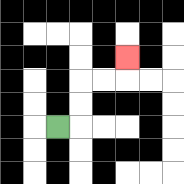{'start': '[2, 5]', 'end': '[5, 2]', 'path_directions': 'R,U,U,R,R,U', 'path_coordinates': '[[2, 5], [3, 5], [3, 4], [3, 3], [4, 3], [5, 3], [5, 2]]'}